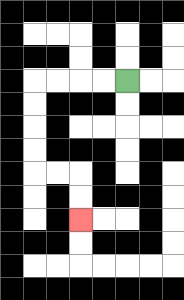{'start': '[5, 3]', 'end': '[3, 9]', 'path_directions': 'L,L,L,L,D,D,D,D,R,R,D,D', 'path_coordinates': '[[5, 3], [4, 3], [3, 3], [2, 3], [1, 3], [1, 4], [1, 5], [1, 6], [1, 7], [2, 7], [3, 7], [3, 8], [3, 9]]'}